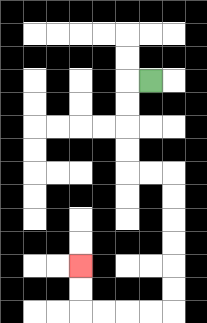{'start': '[6, 3]', 'end': '[3, 11]', 'path_directions': 'L,D,D,D,D,R,R,D,D,D,D,D,D,L,L,L,L,U,U', 'path_coordinates': '[[6, 3], [5, 3], [5, 4], [5, 5], [5, 6], [5, 7], [6, 7], [7, 7], [7, 8], [7, 9], [7, 10], [7, 11], [7, 12], [7, 13], [6, 13], [5, 13], [4, 13], [3, 13], [3, 12], [3, 11]]'}